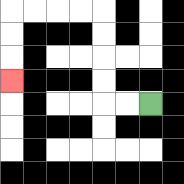{'start': '[6, 4]', 'end': '[0, 3]', 'path_directions': 'L,L,U,U,U,U,L,L,L,L,D,D,D', 'path_coordinates': '[[6, 4], [5, 4], [4, 4], [4, 3], [4, 2], [4, 1], [4, 0], [3, 0], [2, 0], [1, 0], [0, 0], [0, 1], [0, 2], [0, 3]]'}